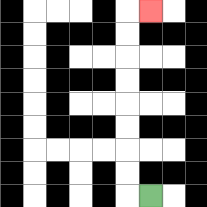{'start': '[6, 8]', 'end': '[6, 0]', 'path_directions': 'L,U,U,U,U,U,U,U,U,R', 'path_coordinates': '[[6, 8], [5, 8], [5, 7], [5, 6], [5, 5], [5, 4], [5, 3], [5, 2], [5, 1], [5, 0], [6, 0]]'}